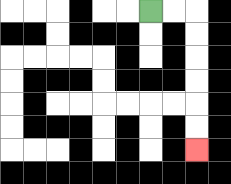{'start': '[6, 0]', 'end': '[8, 6]', 'path_directions': 'R,R,D,D,D,D,D,D', 'path_coordinates': '[[6, 0], [7, 0], [8, 0], [8, 1], [8, 2], [8, 3], [8, 4], [8, 5], [8, 6]]'}